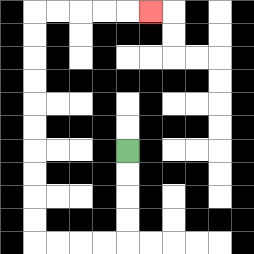{'start': '[5, 6]', 'end': '[6, 0]', 'path_directions': 'D,D,D,D,L,L,L,L,U,U,U,U,U,U,U,U,U,U,R,R,R,R,R', 'path_coordinates': '[[5, 6], [5, 7], [5, 8], [5, 9], [5, 10], [4, 10], [3, 10], [2, 10], [1, 10], [1, 9], [1, 8], [1, 7], [1, 6], [1, 5], [1, 4], [1, 3], [1, 2], [1, 1], [1, 0], [2, 0], [3, 0], [4, 0], [5, 0], [6, 0]]'}